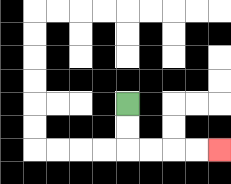{'start': '[5, 4]', 'end': '[9, 6]', 'path_directions': 'D,D,R,R,R,R', 'path_coordinates': '[[5, 4], [5, 5], [5, 6], [6, 6], [7, 6], [8, 6], [9, 6]]'}